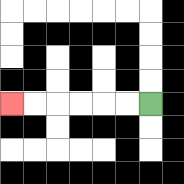{'start': '[6, 4]', 'end': '[0, 4]', 'path_directions': 'L,L,L,L,L,L', 'path_coordinates': '[[6, 4], [5, 4], [4, 4], [3, 4], [2, 4], [1, 4], [0, 4]]'}